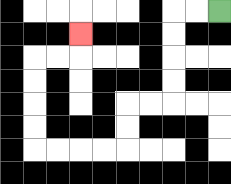{'start': '[9, 0]', 'end': '[3, 1]', 'path_directions': 'L,L,D,D,D,D,L,L,D,D,L,L,L,L,U,U,U,U,R,R,U', 'path_coordinates': '[[9, 0], [8, 0], [7, 0], [7, 1], [7, 2], [7, 3], [7, 4], [6, 4], [5, 4], [5, 5], [5, 6], [4, 6], [3, 6], [2, 6], [1, 6], [1, 5], [1, 4], [1, 3], [1, 2], [2, 2], [3, 2], [3, 1]]'}